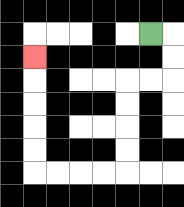{'start': '[6, 1]', 'end': '[1, 2]', 'path_directions': 'R,D,D,L,L,D,D,D,D,L,L,L,L,U,U,U,U,U', 'path_coordinates': '[[6, 1], [7, 1], [7, 2], [7, 3], [6, 3], [5, 3], [5, 4], [5, 5], [5, 6], [5, 7], [4, 7], [3, 7], [2, 7], [1, 7], [1, 6], [1, 5], [1, 4], [1, 3], [1, 2]]'}